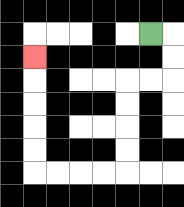{'start': '[6, 1]', 'end': '[1, 2]', 'path_directions': 'R,D,D,L,L,D,D,D,D,L,L,L,L,U,U,U,U,U', 'path_coordinates': '[[6, 1], [7, 1], [7, 2], [7, 3], [6, 3], [5, 3], [5, 4], [5, 5], [5, 6], [5, 7], [4, 7], [3, 7], [2, 7], [1, 7], [1, 6], [1, 5], [1, 4], [1, 3], [1, 2]]'}